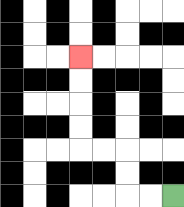{'start': '[7, 8]', 'end': '[3, 2]', 'path_directions': 'L,L,U,U,L,L,U,U,U,U', 'path_coordinates': '[[7, 8], [6, 8], [5, 8], [5, 7], [5, 6], [4, 6], [3, 6], [3, 5], [3, 4], [3, 3], [3, 2]]'}